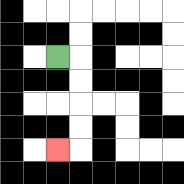{'start': '[2, 2]', 'end': '[2, 6]', 'path_directions': 'R,D,D,D,D,L', 'path_coordinates': '[[2, 2], [3, 2], [3, 3], [3, 4], [3, 5], [3, 6], [2, 6]]'}